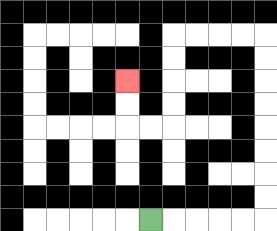{'start': '[6, 9]', 'end': '[5, 3]', 'path_directions': 'R,R,R,R,R,U,U,U,U,U,U,U,U,L,L,L,L,D,D,D,D,L,L,U,U', 'path_coordinates': '[[6, 9], [7, 9], [8, 9], [9, 9], [10, 9], [11, 9], [11, 8], [11, 7], [11, 6], [11, 5], [11, 4], [11, 3], [11, 2], [11, 1], [10, 1], [9, 1], [8, 1], [7, 1], [7, 2], [7, 3], [7, 4], [7, 5], [6, 5], [5, 5], [5, 4], [5, 3]]'}